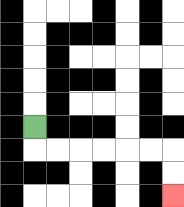{'start': '[1, 5]', 'end': '[7, 8]', 'path_directions': 'D,R,R,R,R,R,R,D,D', 'path_coordinates': '[[1, 5], [1, 6], [2, 6], [3, 6], [4, 6], [5, 6], [6, 6], [7, 6], [7, 7], [7, 8]]'}